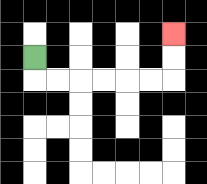{'start': '[1, 2]', 'end': '[7, 1]', 'path_directions': 'D,R,R,R,R,R,R,U,U', 'path_coordinates': '[[1, 2], [1, 3], [2, 3], [3, 3], [4, 3], [5, 3], [6, 3], [7, 3], [7, 2], [7, 1]]'}